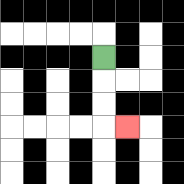{'start': '[4, 2]', 'end': '[5, 5]', 'path_directions': 'D,D,D,R', 'path_coordinates': '[[4, 2], [4, 3], [4, 4], [4, 5], [5, 5]]'}